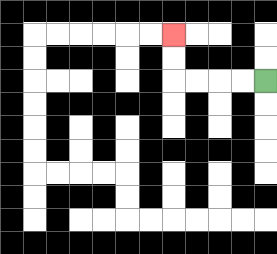{'start': '[11, 3]', 'end': '[7, 1]', 'path_directions': 'L,L,L,L,U,U', 'path_coordinates': '[[11, 3], [10, 3], [9, 3], [8, 3], [7, 3], [7, 2], [7, 1]]'}